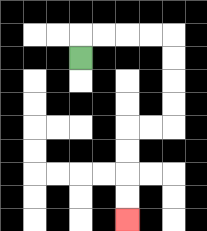{'start': '[3, 2]', 'end': '[5, 9]', 'path_directions': 'U,R,R,R,R,D,D,D,D,L,L,D,D,D,D', 'path_coordinates': '[[3, 2], [3, 1], [4, 1], [5, 1], [6, 1], [7, 1], [7, 2], [7, 3], [7, 4], [7, 5], [6, 5], [5, 5], [5, 6], [5, 7], [5, 8], [5, 9]]'}